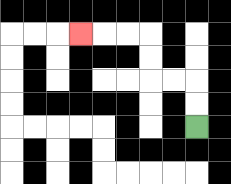{'start': '[8, 5]', 'end': '[3, 1]', 'path_directions': 'U,U,L,L,U,U,L,L,L', 'path_coordinates': '[[8, 5], [8, 4], [8, 3], [7, 3], [6, 3], [6, 2], [6, 1], [5, 1], [4, 1], [3, 1]]'}